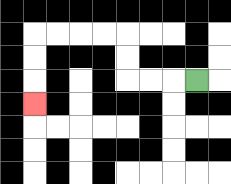{'start': '[8, 3]', 'end': '[1, 4]', 'path_directions': 'L,L,L,U,U,L,L,L,L,D,D,D', 'path_coordinates': '[[8, 3], [7, 3], [6, 3], [5, 3], [5, 2], [5, 1], [4, 1], [3, 1], [2, 1], [1, 1], [1, 2], [1, 3], [1, 4]]'}